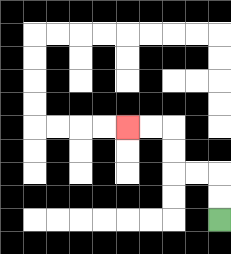{'start': '[9, 9]', 'end': '[5, 5]', 'path_directions': 'U,U,L,L,U,U,L,L', 'path_coordinates': '[[9, 9], [9, 8], [9, 7], [8, 7], [7, 7], [7, 6], [7, 5], [6, 5], [5, 5]]'}